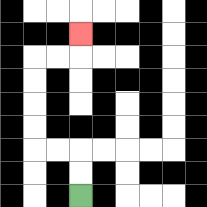{'start': '[3, 8]', 'end': '[3, 1]', 'path_directions': 'U,U,L,L,U,U,U,U,R,R,U', 'path_coordinates': '[[3, 8], [3, 7], [3, 6], [2, 6], [1, 6], [1, 5], [1, 4], [1, 3], [1, 2], [2, 2], [3, 2], [3, 1]]'}